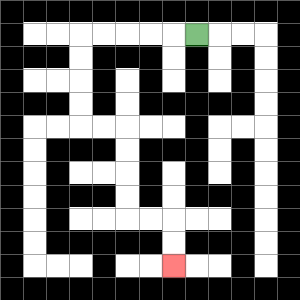{'start': '[8, 1]', 'end': '[7, 11]', 'path_directions': 'L,L,L,L,L,D,D,D,D,R,R,D,D,D,D,R,R,D,D', 'path_coordinates': '[[8, 1], [7, 1], [6, 1], [5, 1], [4, 1], [3, 1], [3, 2], [3, 3], [3, 4], [3, 5], [4, 5], [5, 5], [5, 6], [5, 7], [5, 8], [5, 9], [6, 9], [7, 9], [7, 10], [7, 11]]'}